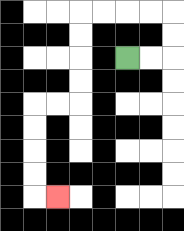{'start': '[5, 2]', 'end': '[2, 8]', 'path_directions': 'R,R,U,U,L,L,L,L,D,D,D,D,L,L,D,D,D,D,R', 'path_coordinates': '[[5, 2], [6, 2], [7, 2], [7, 1], [7, 0], [6, 0], [5, 0], [4, 0], [3, 0], [3, 1], [3, 2], [3, 3], [3, 4], [2, 4], [1, 4], [1, 5], [1, 6], [1, 7], [1, 8], [2, 8]]'}